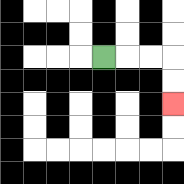{'start': '[4, 2]', 'end': '[7, 4]', 'path_directions': 'R,R,R,D,D', 'path_coordinates': '[[4, 2], [5, 2], [6, 2], [7, 2], [7, 3], [7, 4]]'}